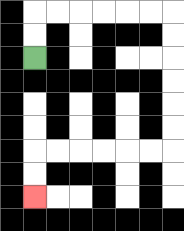{'start': '[1, 2]', 'end': '[1, 8]', 'path_directions': 'U,U,R,R,R,R,R,R,D,D,D,D,D,D,L,L,L,L,L,L,D,D', 'path_coordinates': '[[1, 2], [1, 1], [1, 0], [2, 0], [3, 0], [4, 0], [5, 0], [6, 0], [7, 0], [7, 1], [7, 2], [7, 3], [7, 4], [7, 5], [7, 6], [6, 6], [5, 6], [4, 6], [3, 6], [2, 6], [1, 6], [1, 7], [1, 8]]'}